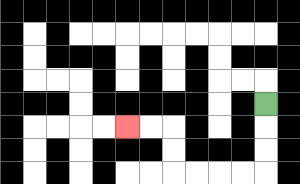{'start': '[11, 4]', 'end': '[5, 5]', 'path_directions': 'D,D,D,L,L,L,L,U,U,L,L', 'path_coordinates': '[[11, 4], [11, 5], [11, 6], [11, 7], [10, 7], [9, 7], [8, 7], [7, 7], [7, 6], [7, 5], [6, 5], [5, 5]]'}